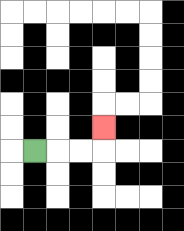{'start': '[1, 6]', 'end': '[4, 5]', 'path_directions': 'R,R,R,U', 'path_coordinates': '[[1, 6], [2, 6], [3, 6], [4, 6], [4, 5]]'}